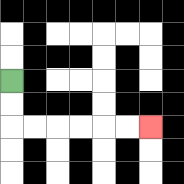{'start': '[0, 3]', 'end': '[6, 5]', 'path_directions': 'D,D,R,R,R,R,R,R', 'path_coordinates': '[[0, 3], [0, 4], [0, 5], [1, 5], [2, 5], [3, 5], [4, 5], [5, 5], [6, 5]]'}